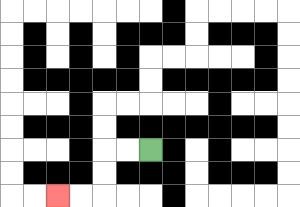{'start': '[6, 6]', 'end': '[2, 8]', 'path_directions': 'L,L,D,D,L,L', 'path_coordinates': '[[6, 6], [5, 6], [4, 6], [4, 7], [4, 8], [3, 8], [2, 8]]'}